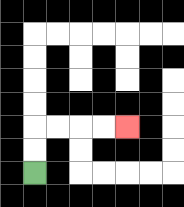{'start': '[1, 7]', 'end': '[5, 5]', 'path_directions': 'U,U,R,R,R,R', 'path_coordinates': '[[1, 7], [1, 6], [1, 5], [2, 5], [3, 5], [4, 5], [5, 5]]'}